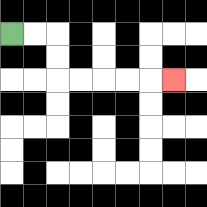{'start': '[0, 1]', 'end': '[7, 3]', 'path_directions': 'R,R,D,D,R,R,R,R,R', 'path_coordinates': '[[0, 1], [1, 1], [2, 1], [2, 2], [2, 3], [3, 3], [4, 3], [5, 3], [6, 3], [7, 3]]'}